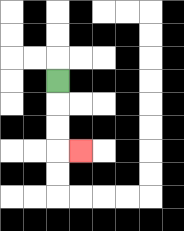{'start': '[2, 3]', 'end': '[3, 6]', 'path_directions': 'D,D,D,R', 'path_coordinates': '[[2, 3], [2, 4], [2, 5], [2, 6], [3, 6]]'}